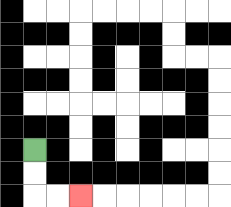{'start': '[1, 6]', 'end': '[3, 8]', 'path_directions': 'D,D,R,R', 'path_coordinates': '[[1, 6], [1, 7], [1, 8], [2, 8], [3, 8]]'}